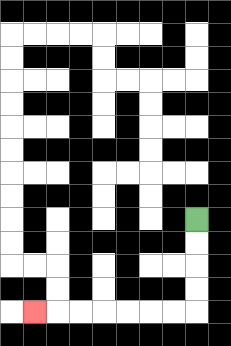{'start': '[8, 9]', 'end': '[1, 13]', 'path_directions': 'D,D,D,D,L,L,L,L,L,L,L', 'path_coordinates': '[[8, 9], [8, 10], [8, 11], [8, 12], [8, 13], [7, 13], [6, 13], [5, 13], [4, 13], [3, 13], [2, 13], [1, 13]]'}